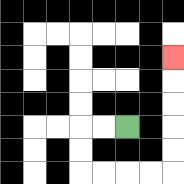{'start': '[5, 5]', 'end': '[7, 2]', 'path_directions': 'L,L,D,D,R,R,R,R,U,U,U,U,U', 'path_coordinates': '[[5, 5], [4, 5], [3, 5], [3, 6], [3, 7], [4, 7], [5, 7], [6, 7], [7, 7], [7, 6], [7, 5], [7, 4], [7, 3], [7, 2]]'}